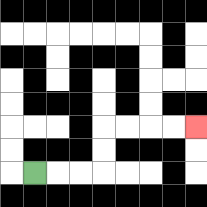{'start': '[1, 7]', 'end': '[8, 5]', 'path_directions': 'R,R,R,U,U,R,R,R,R', 'path_coordinates': '[[1, 7], [2, 7], [3, 7], [4, 7], [4, 6], [4, 5], [5, 5], [6, 5], [7, 5], [8, 5]]'}